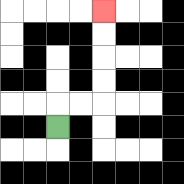{'start': '[2, 5]', 'end': '[4, 0]', 'path_directions': 'U,R,R,U,U,U,U', 'path_coordinates': '[[2, 5], [2, 4], [3, 4], [4, 4], [4, 3], [4, 2], [4, 1], [4, 0]]'}